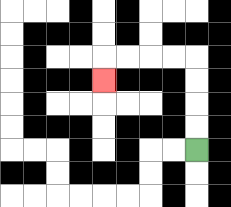{'start': '[8, 6]', 'end': '[4, 3]', 'path_directions': 'U,U,U,U,L,L,L,L,D', 'path_coordinates': '[[8, 6], [8, 5], [8, 4], [8, 3], [8, 2], [7, 2], [6, 2], [5, 2], [4, 2], [4, 3]]'}